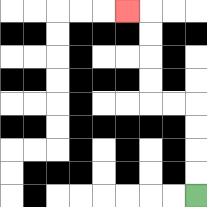{'start': '[8, 8]', 'end': '[5, 0]', 'path_directions': 'U,U,U,U,L,L,U,U,U,U,L', 'path_coordinates': '[[8, 8], [8, 7], [8, 6], [8, 5], [8, 4], [7, 4], [6, 4], [6, 3], [6, 2], [6, 1], [6, 0], [5, 0]]'}